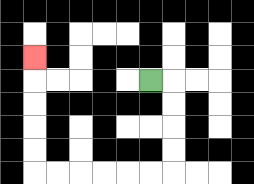{'start': '[6, 3]', 'end': '[1, 2]', 'path_directions': 'R,D,D,D,D,L,L,L,L,L,L,U,U,U,U,U', 'path_coordinates': '[[6, 3], [7, 3], [7, 4], [7, 5], [7, 6], [7, 7], [6, 7], [5, 7], [4, 7], [3, 7], [2, 7], [1, 7], [1, 6], [1, 5], [1, 4], [1, 3], [1, 2]]'}